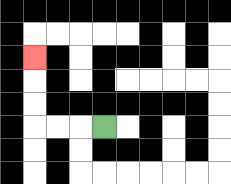{'start': '[4, 5]', 'end': '[1, 2]', 'path_directions': 'L,L,L,U,U,U', 'path_coordinates': '[[4, 5], [3, 5], [2, 5], [1, 5], [1, 4], [1, 3], [1, 2]]'}